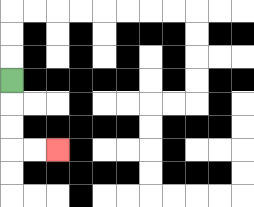{'start': '[0, 3]', 'end': '[2, 6]', 'path_directions': 'D,D,D,R,R', 'path_coordinates': '[[0, 3], [0, 4], [0, 5], [0, 6], [1, 6], [2, 6]]'}